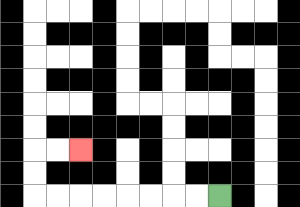{'start': '[9, 8]', 'end': '[3, 6]', 'path_directions': 'L,L,L,L,L,L,L,L,U,U,R,R', 'path_coordinates': '[[9, 8], [8, 8], [7, 8], [6, 8], [5, 8], [4, 8], [3, 8], [2, 8], [1, 8], [1, 7], [1, 6], [2, 6], [3, 6]]'}